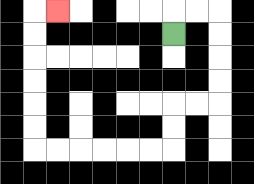{'start': '[7, 1]', 'end': '[2, 0]', 'path_directions': 'U,R,R,D,D,D,D,L,L,D,D,L,L,L,L,L,L,U,U,U,U,U,U,R', 'path_coordinates': '[[7, 1], [7, 0], [8, 0], [9, 0], [9, 1], [9, 2], [9, 3], [9, 4], [8, 4], [7, 4], [7, 5], [7, 6], [6, 6], [5, 6], [4, 6], [3, 6], [2, 6], [1, 6], [1, 5], [1, 4], [1, 3], [1, 2], [1, 1], [1, 0], [2, 0]]'}